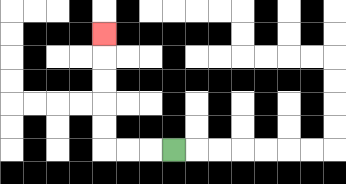{'start': '[7, 6]', 'end': '[4, 1]', 'path_directions': 'L,L,L,U,U,U,U,U', 'path_coordinates': '[[7, 6], [6, 6], [5, 6], [4, 6], [4, 5], [4, 4], [4, 3], [4, 2], [4, 1]]'}